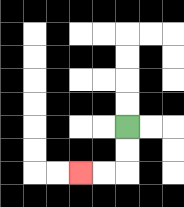{'start': '[5, 5]', 'end': '[3, 7]', 'path_directions': 'D,D,L,L', 'path_coordinates': '[[5, 5], [5, 6], [5, 7], [4, 7], [3, 7]]'}